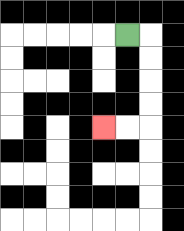{'start': '[5, 1]', 'end': '[4, 5]', 'path_directions': 'R,D,D,D,D,L,L', 'path_coordinates': '[[5, 1], [6, 1], [6, 2], [6, 3], [6, 4], [6, 5], [5, 5], [4, 5]]'}